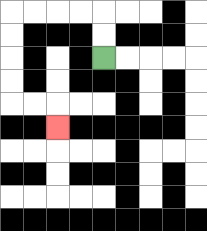{'start': '[4, 2]', 'end': '[2, 5]', 'path_directions': 'U,U,L,L,L,L,D,D,D,D,R,R,D', 'path_coordinates': '[[4, 2], [4, 1], [4, 0], [3, 0], [2, 0], [1, 0], [0, 0], [0, 1], [0, 2], [0, 3], [0, 4], [1, 4], [2, 4], [2, 5]]'}